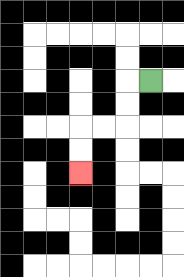{'start': '[6, 3]', 'end': '[3, 7]', 'path_directions': 'L,D,D,L,L,D,D', 'path_coordinates': '[[6, 3], [5, 3], [5, 4], [5, 5], [4, 5], [3, 5], [3, 6], [3, 7]]'}